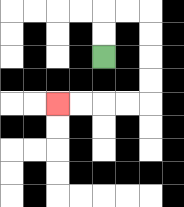{'start': '[4, 2]', 'end': '[2, 4]', 'path_directions': 'U,U,R,R,D,D,D,D,L,L,L,L', 'path_coordinates': '[[4, 2], [4, 1], [4, 0], [5, 0], [6, 0], [6, 1], [6, 2], [6, 3], [6, 4], [5, 4], [4, 4], [3, 4], [2, 4]]'}